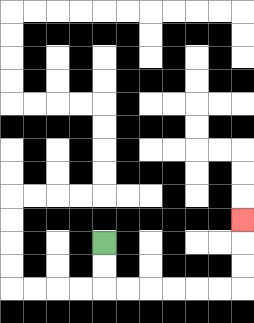{'start': '[4, 10]', 'end': '[10, 9]', 'path_directions': 'D,D,R,R,R,R,R,R,U,U,U', 'path_coordinates': '[[4, 10], [4, 11], [4, 12], [5, 12], [6, 12], [7, 12], [8, 12], [9, 12], [10, 12], [10, 11], [10, 10], [10, 9]]'}